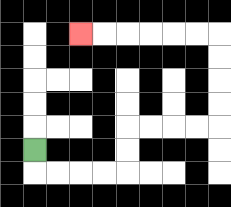{'start': '[1, 6]', 'end': '[3, 1]', 'path_directions': 'D,R,R,R,R,U,U,R,R,R,R,U,U,U,U,L,L,L,L,L,L', 'path_coordinates': '[[1, 6], [1, 7], [2, 7], [3, 7], [4, 7], [5, 7], [5, 6], [5, 5], [6, 5], [7, 5], [8, 5], [9, 5], [9, 4], [9, 3], [9, 2], [9, 1], [8, 1], [7, 1], [6, 1], [5, 1], [4, 1], [3, 1]]'}